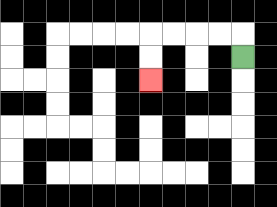{'start': '[10, 2]', 'end': '[6, 3]', 'path_directions': 'U,L,L,L,L,D,D', 'path_coordinates': '[[10, 2], [10, 1], [9, 1], [8, 1], [7, 1], [6, 1], [6, 2], [6, 3]]'}